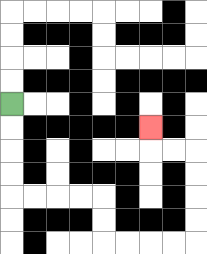{'start': '[0, 4]', 'end': '[6, 5]', 'path_directions': 'D,D,D,D,R,R,R,R,D,D,R,R,R,R,U,U,U,U,L,L,U', 'path_coordinates': '[[0, 4], [0, 5], [0, 6], [0, 7], [0, 8], [1, 8], [2, 8], [3, 8], [4, 8], [4, 9], [4, 10], [5, 10], [6, 10], [7, 10], [8, 10], [8, 9], [8, 8], [8, 7], [8, 6], [7, 6], [6, 6], [6, 5]]'}